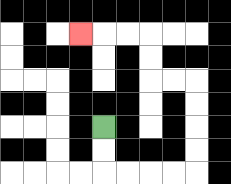{'start': '[4, 5]', 'end': '[3, 1]', 'path_directions': 'D,D,R,R,R,R,U,U,U,U,L,L,U,U,L,L,L', 'path_coordinates': '[[4, 5], [4, 6], [4, 7], [5, 7], [6, 7], [7, 7], [8, 7], [8, 6], [8, 5], [8, 4], [8, 3], [7, 3], [6, 3], [6, 2], [6, 1], [5, 1], [4, 1], [3, 1]]'}